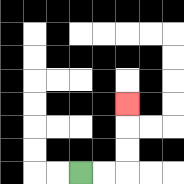{'start': '[3, 7]', 'end': '[5, 4]', 'path_directions': 'R,R,U,U,U', 'path_coordinates': '[[3, 7], [4, 7], [5, 7], [5, 6], [5, 5], [5, 4]]'}